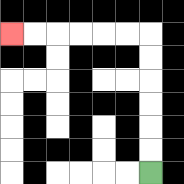{'start': '[6, 7]', 'end': '[0, 1]', 'path_directions': 'U,U,U,U,U,U,L,L,L,L,L,L', 'path_coordinates': '[[6, 7], [6, 6], [6, 5], [6, 4], [6, 3], [6, 2], [6, 1], [5, 1], [4, 1], [3, 1], [2, 1], [1, 1], [0, 1]]'}